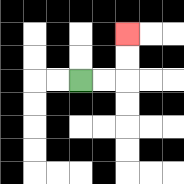{'start': '[3, 3]', 'end': '[5, 1]', 'path_directions': 'R,R,U,U', 'path_coordinates': '[[3, 3], [4, 3], [5, 3], [5, 2], [5, 1]]'}